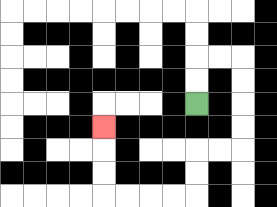{'start': '[8, 4]', 'end': '[4, 5]', 'path_directions': 'U,U,R,R,D,D,D,D,L,L,D,D,L,L,L,L,U,U,U', 'path_coordinates': '[[8, 4], [8, 3], [8, 2], [9, 2], [10, 2], [10, 3], [10, 4], [10, 5], [10, 6], [9, 6], [8, 6], [8, 7], [8, 8], [7, 8], [6, 8], [5, 8], [4, 8], [4, 7], [4, 6], [4, 5]]'}